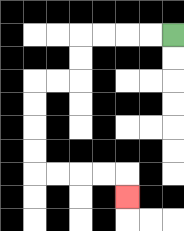{'start': '[7, 1]', 'end': '[5, 8]', 'path_directions': 'L,L,L,L,D,D,L,L,D,D,D,D,R,R,R,R,D', 'path_coordinates': '[[7, 1], [6, 1], [5, 1], [4, 1], [3, 1], [3, 2], [3, 3], [2, 3], [1, 3], [1, 4], [1, 5], [1, 6], [1, 7], [2, 7], [3, 7], [4, 7], [5, 7], [5, 8]]'}